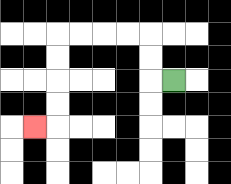{'start': '[7, 3]', 'end': '[1, 5]', 'path_directions': 'L,U,U,L,L,L,L,D,D,D,D,L', 'path_coordinates': '[[7, 3], [6, 3], [6, 2], [6, 1], [5, 1], [4, 1], [3, 1], [2, 1], [2, 2], [2, 3], [2, 4], [2, 5], [1, 5]]'}